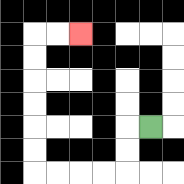{'start': '[6, 5]', 'end': '[3, 1]', 'path_directions': 'L,D,D,L,L,L,L,U,U,U,U,U,U,R,R', 'path_coordinates': '[[6, 5], [5, 5], [5, 6], [5, 7], [4, 7], [3, 7], [2, 7], [1, 7], [1, 6], [1, 5], [1, 4], [1, 3], [1, 2], [1, 1], [2, 1], [3, 1]]'}